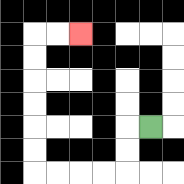{'start': '[6, 5]', 'end': '[3, 1]', 'path_directions': 'L,D,D,L,L,L,L,U,U,U,U,U,U,R,R', 'path_coordinates': '[[6, 5], [5, 5], [5, 6], [5, 7], [4, 7], [3, 7], [2, 7], [1, 7], [1, 6], [1, 5], [1, 4], [1, 3], [1, 2], [1, 1], [2, 1], [3, 1]]'}